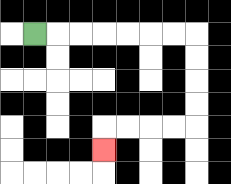{'start': '[1, 1]', 'end': '[4, 6]', 'path_directions': 'R,R,R,R,R,R,R,D,D,D,D,L,L,L,L,D', 'path_coordinates': '[[1, 1], [2, 1], [3, 1], [4, 1], [5, 1], [6, 1], [7, 1], [8, 1], [8, 2], [8, 3], [8, 4], [8, 5], [7, 5], [6, 5], [5, 5], [4, 5], [4, 6]]'}